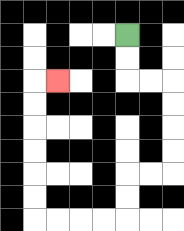{'start': '[5, 1]', 'end': '[2, 3]', 'path_directions': 'D,D,R,R,D,D,D,D,L,L,D,D,L,L,L,L,U,U,U,U,U,U,R', 'path_coordinates': '[[5, 1], [5, 2], [5, 3], [6, 3], [7, 3], [7, 4], [7, 5], [7, 6], [7, 7], [6, 7], [5, 7], [5, 8], [5, 9], [4, 9], [3, 9], [2, 9], [1, 9], [1, 8], [1, 7], [1, 6], [1, 5], [1, 4], [1, 3], [2, 3]]'}